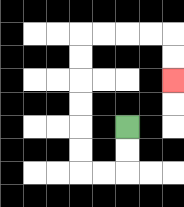{'start': '[5, 5]', 'end': '[7, 3]', 'path_directions': 'D,D,L,L,U,U,U,U,U,U,R,R,R,R,D,D', 'path_coordinates': '[[5, 5], [5, 6], [5, 7], [4, 7], [3, 7], [3, 6], [3, 5], [3, 4], [3, 3], [3, 2], [3, 1], [4, 1], [5, 1], [6, 1], [7, 1], [7, 2], [7, 3]]'}